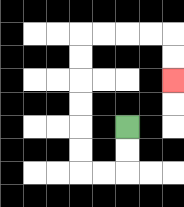{'start': '[5, 5]', 'end': '[7, 3]', 'path_directions': 'D,D,L,L,U,U,U,U,U,U,R,R,R,R,D,D', 'path_coordinates': '[[5, 5], [5, 6], [5, 7], [4, 7], [3, 7], [3, 6], [3, 5], [3, 4], [3, 3], [3, 2], [3, 1], [4, 1], [5, 1], [6, 1], [7, 1], [7, 2], [7, 3]]'}